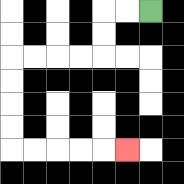{'start': '[6, 0]', 'end': '[5, 6]', 'path_directions': 'L,L,D,D,L,L,L,L,D,D,D,D,R,R,R,R,R', 'path_coordinates': '[[6, 0], [5, 0], [4, 0], [4, 1], [4, 2], [3, 2], [2, 2], [1, 2], [0, 2], [0, 3], [0, 4], [0, 5], [0, 6], [1, 6], [2, 6], [3, 6], [4, 6], [5, 6]]'}